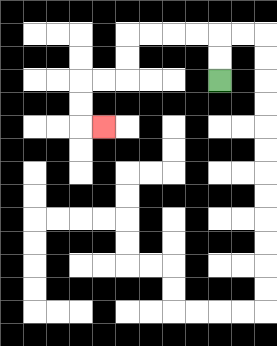{'start': '[9, 3]', 'end': '[4, 5]', 'path_directions': 'U,U,L,L,L,L,D,D,L,L,D,D,R', 'path_coordinates': '[[9, 3], [9, 2], [9, 1], [8, 1], [7, 1], [6, 1], [5, 1], [5, 2], [5, 3], [4, 3], [3, 3], [3, 4], [3, 5], [4, 5]]'}